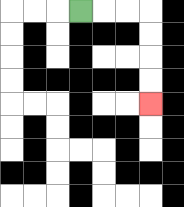{'start': '[3, 0]', 'end': '[6, 4]', 'path_directions': 'R,R,R,D,D,D,D', 'path_coordinates': '[[3, 0], [4, 0], [5, 0], [6, 0], [6, 1], [6, 2], [6, 3], [6, 4]]'}